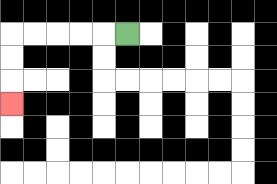{'start': '[5, 1]', 'end': '[0, 4]', 'path_directions': 'L,L,L,L,L,D,D,D', 'path_coordinates': '[[5, 1], [4, 1], [3, 1], [2, 1], [1, 1], [0, 1], [0, 2], [0, 3], [0, 4]]'}